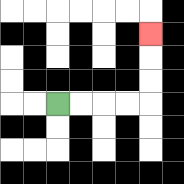{'start': '[2, 4]', 'end': '[6, 1]', 'path_directions': 'R,R,R,R,U,U,U', 'path_coordinates': '[[2, 4], [3, 4], [4, 4], [5, 4], [6, 4], [6, 3], [6, 2], [6, 1]]'}